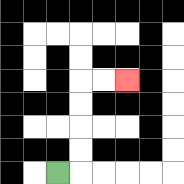{'start': '[2, 7]', 'end': '[5, 3]', 'path_directions': 'R,U,U,U,U,R,R', 'path_coordinates': '[[2, 7], [3, 7], [3, 6], [3, 5], [3, 4], [3, 3], [4, 3], [5, 3]]'}